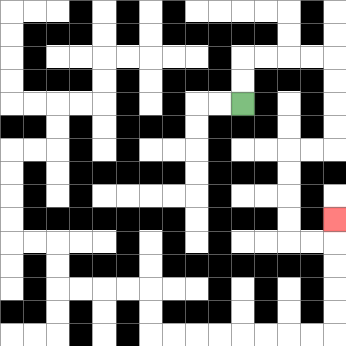{'start': '[10, 4]', 'end': '[14, 9]', 'path_directions': 'U,U,R,R,R,R,D,D,D,D,L,L,D,D,D,D,R,R,U', 'path_coordinates': '[[10, 4], [10, 3], [10, 2], [11, 2], [12, 2], [13, 2], [14, 2], [14, 3], [14, 4], [14, 5], [14, 6], [13, 6], [12, 6], [12, 7], [12, 8], [12, 9], [12, 10], [13, 10], [14, 10], [14, 9]]'}